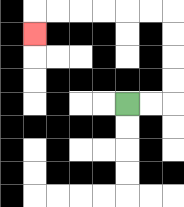{'start': '[5, 4]', 'end': '[1, 1]', 'path_directions': 'R,R,U,U,U,U,L,L,L,L,L,L,D', 'path_coordinates': '[[5, 4], [6, 4], [7, 4], [7, 3], [7, 2], [7, 1], [7, 0], [6, 0], [5, 0], [4, 0], [3, 0], [2, 0], [1, 0], [1, 1]]'}